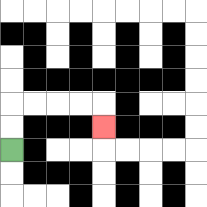{'start': '[0, 6]', 'end': '[4, 5]', 'path_directions': 'U,U,R,R,R,R,D', 'path_coordinates': '[[0, 6], [0, 5], [0, 4], [1, 4], [2, 4], [3, 4], [4, 4], [4, 5]]'}